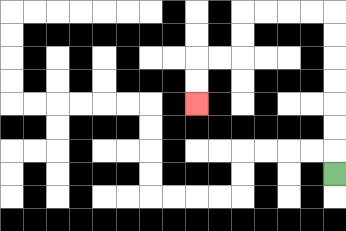{'start': '[14, 7]', 'end': '[8, 4]', 'path_directions': 'U,U,U,U,U,U,U,L,L,L,L,D,D,L,L,D,D', 'path_coordinates': '[[14, 7], [14, 6], [14, 5], [14, 4], [14, 3], [14, 2], [14, 1], [14, 0], [13, 0], [12, 0], [11, 0], [10, 0], [10, 1], [10, 2], [9, 2], [8, 2], [8, 3], [8, 4]]'}